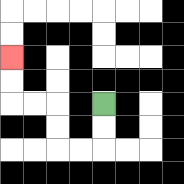{'start': '[4, 4]', 'end': '[0, 2]', 'path_directions': 'D,D,L,L,U,U,L,L,U,U', 'path_coordinates': '[[4, 4], [4, 5], [4, 6], [3, 6], [2, 6], [2, 5], [2, 4], [1, 4], [0, 4], [0, 3], [0, 2]]'}